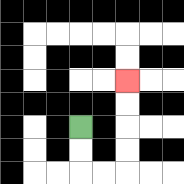{'start': '[3, 5]', 'end': '[5, 3]', 'path_directions': 'D,D,R,R,U,U,U,U', 'path_coordinates': '[[3, 5], [3, 6], [3, 7], [4, 7], [5, 7], [5, 6], [5, 5], [5, 4], [5, 3]]'}